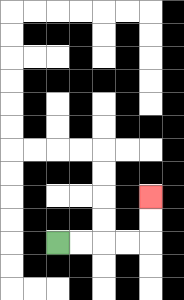{'start': '[2, 10]', 'end': '[6, 8]', 'path_directions': 'R,R,R,R,U,U', 'path_coordinates': '[[2, 10], [3, 10], [4, 10], [5, 10], [6, 10], [6, 9], [6, 8]]'}